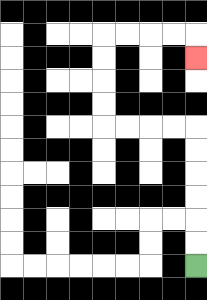{'start': '[8, 11]', 'end': '[8, 2]', 'path_directions': 'U,U,U,U,U,U,L,L,L,L,U,U,U,U,R,R,R,R,D', 'path_coordinates': '[[8, 11], [8, 10], [8, 9], [8, 8], [8, 7], [8, 6], [8, 5], [7, 5], [6, 5], [5, 5], [4, 5], [4, 4], [4, 3], [4, 2], [4, 1], [5, 1], [6, 1], [7, 1], [8, 1], [8, 2]]'}